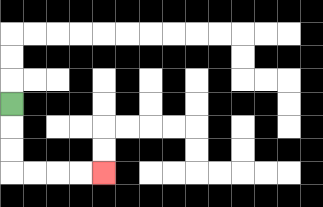{'start': '[0, 4]', 'end': '[4, 7]', 'path_directions': 'D,D,D,R,R,R,R', 'path_coordinates': '[[0, 4], [0, 5], [0, 6], [0, 7], [1, 7], [2, 7], [3, 7], [4, 7]]'}